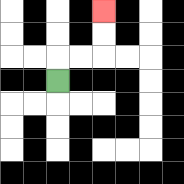{'start': '[2, 3]', 'end': '[4, 0]', 'path_directions': 'U,R,R,U,U', 'path_coordinates': '[[2, 3], [2, 2], [3, 2], [4, 2], [4, 1], [4, 0]]'}